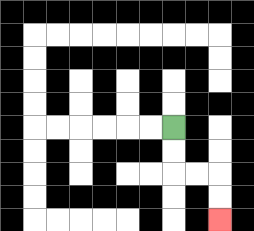{'start': '[7, 5]', 'end': '[9, 9]', 'path_directions': 'D,D,R,R,D,D', 'path_coordinates': '[[7, 5], [7, 6], [7, 7], [8, 7], [9, 7], [9, 8], [9, 9]]'}